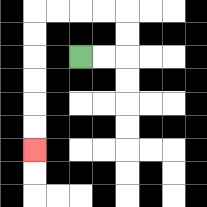{'start': '[3, 2]', 'end': '[1, 6]', 'path_directions': 'R,R,U,U,L,L,L,L,D,D,D,D,D,D', 'path_coordinates': '[[3, 2], [4, 2], [5, 2], [5, 1], [5, 0], [4, 0], [3, 0], [2, 0], [1, 0], [1, 1], [1, 2], [1, 3], [1, 4], [1, 5], [1, 6]]'}